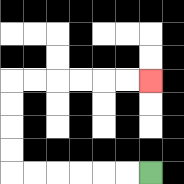{'start': '[6, 7]', 'end': '[6, 3]', 'path_directions': 'L,L,L,L,L,L,U,U,U,U,R,R,R,R,R,R', 'path_coordinates': '[[6, 7], [5, 7], [4, 7], [3, 7], [2, 7], [1, 7], [0, 7], [0, 6], [0, 5], [0, 4], [0, 3], [1, 3], [2, 3], [3, 3], [4, 3], [5, 3], [6, 3]]'}